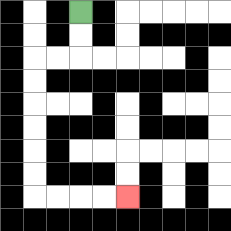{'start': '[3, 0]', 'end': '[5, 8]', 'path_directions': 'D,D,L,L,D,D,D,D,D,D,R,R,R,R', 'path_coordinates': '[[3, 0], [3, 1], [3, 2], [2, 2], [1, 2], [1, 3], [1, 4], [1, 5], [1, 6], [1, 7], [1, 8], [2, 8], [3, 8], [4, 8], [5, 8]]'}